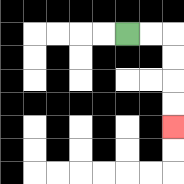{'start': '[5, 1]', 'end': '[7, 5]', 'path_directions': 'R,R,D,D,D,D', 'path_coordinates': '[[5, 1], [6, 1], [7, 1], [7, 2], [7, 3], [7, 4], [7, 5]]'}